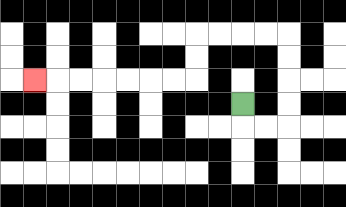{'start': '[10, 4]', 'end': '[1, 3]', 'path_directions': 'D,R,R,U,U,U,U,L,L,L,L,D,D,L,L,L,L,L,L,L', 'path_coordinates': '[[10, 4], [10, 5], [11, 5], [12, 5], [12, 4], [12, 3], [12, 2], [12, 1], [11, 1], [10, 1], [9, 1], [8, 1], [8, 2], [8, 3], [7, 3], [6, 3], [5, 3], [4, 3], [3, 3], [2, 3], [1, 3]]'}